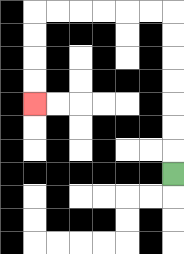{'start': '[7, 7]', 'end': '[1, 4]', 'path_directions': 'U,U,U,U,U,U,U,L,L,L,L,L,L,D,D,D,D', 'path_coordinates': '[[7, 7], [7, 6], [7, 5], [7, 4], [7, 3], [7, 2], [7, 1], [7, 0], [6, 0], [5, 0], [4, 0], [3, 0], [2, 0], [1, 0], [1, 1], [1, 2], [1, 3], [1, 4]]'}